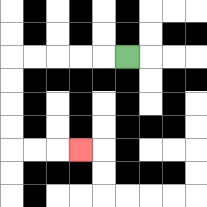{'start': '[5, 2]', 'end': '[3, 6]', 'path_directions': 'L,L,L,L,L,D,D,D,D,R,R,R', 'path_coordinates': '[[5, 2], [4, 2], [3, 2], [2, 2], [1, 2], [0, 2], [0, 3], [0, 4], [0, 5], [0, 6], [1, 6], [2, 6], [3, 6]]'}